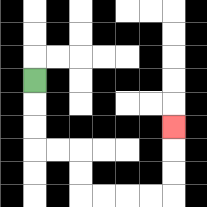{'start': '[1, 3]', 'end': '[7, 5]', 'path_directions': 'D,D,D,R,R,D,D,R,R,R,R,U,U,U', 'path_coordinates': '[[1, 3], [1, 4], [1, 5], [1, 6], [2, 6], [3, 6], [3, 7], [3, 8], [4, 8], [5, 8], [6, 8], [7, 8], [7, 7], [7, 6], [7, 5]]'}